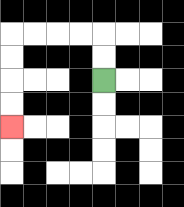{'start': '[4, 3]', 'end': '[0, 5]', 'path_directions': 'U,U,L,L,L,L,D,D,D,D', 'path_coordinates': '[[4, 3], [4, 2], [4, 1], [3, 1], [2, 1], [1, 1], [0, 1], [0, 2], [0, 3], [0, 4], [0, 5]]'}